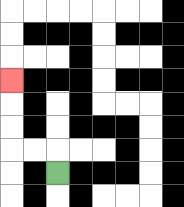{'start': '[2, 7]', 'end': '[0, 3]', 'path_directions': 'U,L,L,U,U,U', 'path_coordinates': '[[2, 7], [2, 6], [1, 6], [0, 6], [0, 5], [0, 4], [0, 3]]'}